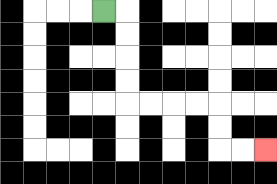{'start': '[4, 0]', 'end': '[11, 6]', 'path_directions': 'R,D,D,D,D,R,R,R,R,D,D,R,R', 'path_coordinates': '[[4, 0], [5, 0], [5, 1], [5, 2], [5, 3], [5, 4], [6, 4], [7, 4], [8, 4], [9, 4], [9, 5], [9, 6], [10, 6], [11, 6]]'}